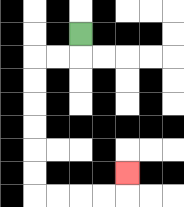{'start': '[3, 1]', 'end': '[5, 7]', 'path_directions': 'D,L,L,D,D,D,D,D,D,R,R,R,R,U', 'path_coordinates': '[[3, 1], [3, 2], [2, 2], [1, 2], [1, 3], [1, 4], [1, 5], [1, 6], [1, 7], [1, 8], [2, 8], [3, 8], [4, 8], [5, 8], [5, 7]]'}